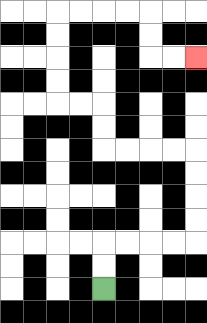{'start': '[4, 12]', 'end': '[8, 2]', 'path_directions': 'U,U,R,R,R,R,U,U,U,U,L,L,L,L,U,U,L,L,U,U,U,U,R,R,R,R,D,D,R,R', 'path_coordinates': '[[4, 12], [4, 11], [4, 10], [5, 10], [6, 10], [7, 10], [8, 10], [8, 9], [8, 8], [8, 7], [8, 6], [7, 6], [6, 6], [5, 6], [4, 6], [4, 5], [4, 4], [3, 4], [2, 4], [2, 3], [2, 2], [2, 1], [2, 0], [3, 0], [4, 0], [5, 0], [6, 0], [6, 1], [6, 2], [7, 2], [8, 2]]'}